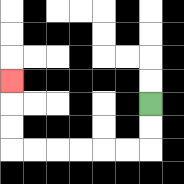{'start': '[6, 4]', 'end': '[0, 3]', 'path_directions': 'D,D,L,L,L,L,L,L,U,U,U', 'path_coordinates': '[[6, 4], [6, 5], [6, 6], [5, 6], [4, 6], [3, 6], [2, 6], [1, 6], [0, 6], [0, 5], [0, 4], [0, 3]]'}